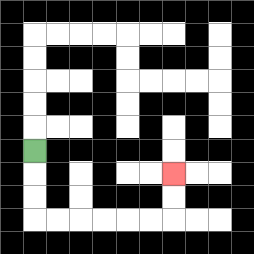{'start': '[1, 6]', 'end': '[7, 7]', 'path_directions': 'D,D,D,R,R,R,R,R,R,U,U', 'path_coordinates': '[[1, 6], [1, 7], [1, 8], [1, 9], [2, 9], [3, 9], [4, 9], [5, 9], [6, 9], [7, 9], [7, 8], [7, 7]]'}